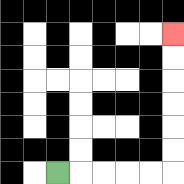{'start': '[2, 7]', 'end': '[7, 1]', 'path_directions': 'R,R,R,R,R,U,U,U,U,U,U', 'path_coordinates': '[[2, 7], [3, 7], [4, 7], [5, 7], [6, 7], [7, 7], [7, 6], [7, 5], [7, 4], [7, 3], [7, 2], [7, 1]]'}